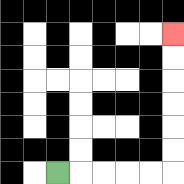{'start': '[2, 7]', 'end': '[7, 1]', 'path_directions': 'R,R,R,R,R,U,U,U,U,U,U', 'path_coordinates': '[[2, 7], [3, 7], [4, 7], [5, 7], [6, 7], [7, 7], [7, 6], [7, 5], [7, 4], [7, 3], [7, 2], [7, 1]]'}